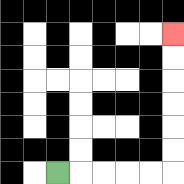{'start': '[2, 7]', 'end': '[7, 1]', 'path_directions': 'R,R,R,R,R,U,U,U,U,U,U', 'path_coordinates': '[[2, 7], [3, 7], [4, 7], [5, 7], [6, 7], [7, 7], [7, 6], [7, 5], [7, 4], [7, 3], [7, 2], [7, 1]]'}